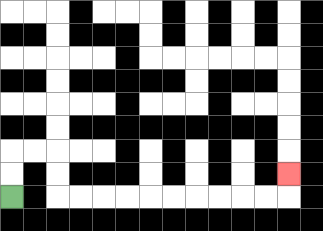{'start': '[0, 8]', 'end': '[12, 7]', 'path_directions': 'U,U,R,R,D,D,R,R,R,R,R,R,R,R,R,R,U', 'path_coordinates': '[[0, 8], [0, 7], [0, 6], [1, 6], [2, 6], [2, 7], [2, 8], [3, 8], [4, 8], [5, 8], [6, 8], [7, 8], [8, 8], [9, 8], [10, 8], [11, 8], [12, 8], [12, 7]]'}